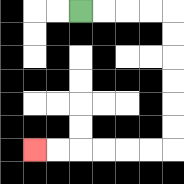{'start': '[3, 0]', 'end': '[1, 6]', 'path_directions': 'R,R,R,R,D,D,D,D,D,D,L,L,L,L,L,L', 'path_coordinates': '[[3, 0], [4, 0], [5, 0], [6, 0], [7, 0], [7, 1], [7, 2], [7, 3], [7, 4], [7, 5], [7, 6], [6, 6], [5, 6], [4, 6], [3, 6], [2, 6], [1, 6]]'}